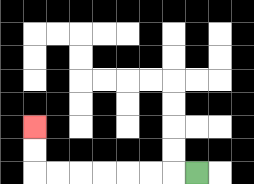{'start': '[8, 7]', 'end': '[1, 5]', 'path_directions': 'L,L,L,L,L,L,L,U,U', 'path_coordinates': '[[8, 7], [7, 7], [6, 7], [5, 7], [4, 7], [3, 7], [2, 7], [1, 7], [1, 6], [1, 5]]'}